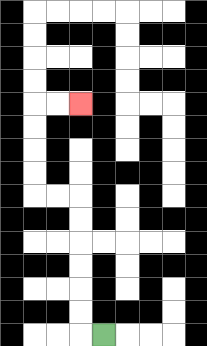{'start': '[4, 14]', 'end': '[3, 4]', 'path_directions': 'L,U,U,U,U,U,U,L,L,U,U,U,U,R,R', 'path_coordinates': '[[4, 14], [3, 14], [3, 13], [3, 12], [3, 11], [3, 10], [3, 9], [3, 8], [2, 8], [1, 8], [1, 7], [1, 6], [1, 5], [1, 4], [2, 4], [3, 4]]'}